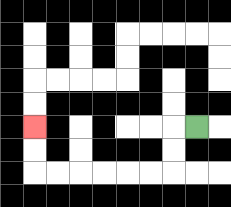{'start': '[8, 5]', 'end': '[1, 5]', 'path_directions': 'L,D,D,L,L,L,L,L,L,U,U', 'path_coordinates': '[[8, 5], [7, 5], [7, 6], [7, 7], [6, 7], [5, 7], [4, 7], [3, 7], [2, 7], [1, 7], [1, 6], [1, 5]]'}